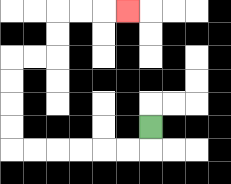{'start': '[6, 5]', 'end': '[5, 0]', 'path_directions': 'D,L,L,L,L,L,L,U,U,U,U,R,R,U,U,R,R,R', 'path_coordinates': '[[6, 5], [6, 6], [5, 6], [4, 6], [3, 6], [2, 6], [1, 6], [0, 6], [0, 5], [0, 4], [0, 3], [0, 2], [1, 2], [2, 2], [2, 1], [2, 0], [3, 0], [4, 0], [5, 0]]'}